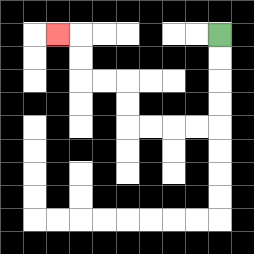{'start': '[9, 1]', 'end': '[2, 1]', 'path_directions': 'D,D,D,D,L,L,L,L,U,U,L,L,U,U,L', 'path_coordinates': '[[9, 1], [9, 2], [9, 3], [9, 4], [9, 5], [8, 5], [7, 5], [6, 5], [5, 5], [5, 4], [5, 3], [4, 3], [3, 3], [3, 2], [3, 1], [2, 1]]'}